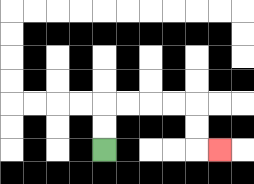{'start': '[4, 6]', 'end': '[9, 6]', 'path_directions': 'U,U,R,R,R,R,D,D,R', 'path_coordinates': '[[4, 6], [4, 5], [4, 4], [5, 4], [6, 4], [7, 4], [8, 4], [8, 5], [8, 6], [9, 6]]'}